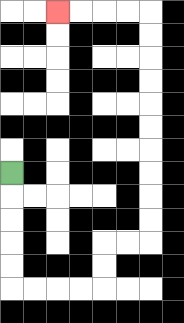{'start': '[0, 7]', 'end': '[2, 0]', 'path_directions': 'D,D,D,D,D,R,R,R,R,U,U,R,R,U,U,U,U,U,U,U,U,U,U,L,L,L,L', 'path_coordinates': '[[0, 7], [0, 8], [0, 9], [0, 10], [0, 11], [0, 12], [1, 12], [2, 12], [3, 12], [4, 12], [4, 11], [4, 10], [5, 10], [6, 10], [6, 9], [6, 8], [6, 7], [6, 6], [6, 5], [6, 4], [6, 3], [6, 2], [6, 1], [6, 0], [5, 0], [4, 0], [3, 0], [2, 0]]'}